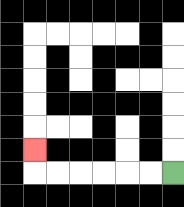{'start': '[7, 7]', 'end': '[1, 6]', 'path_directions': 'L,L,L,L,L,L,U', 'path_coordinates': '[[7, 7], [6, 7], [5, 7], [4, 7], [3, 7], [2, 7], [1, 7], [1, 6]]'}